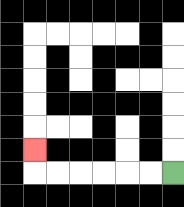{'start': '[7, 7]', 'end': '[1, 6]', 'path_directions': 'L,L,L,L,L,L,U', 'path_coordinates': '[[7, 7], [6, 7], [5, 7], [4, 7], [3, 7], [2, 7], [1, 7], [1, 6]]'}